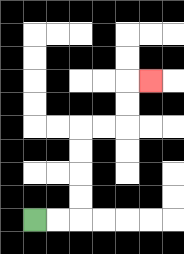{'start': '[1, 9]', 'end': '[6, 3]', 'path_directions': 'R,R,U,U,U,U,R,R,U,U,R', 'path_coordinates': '[[1, 9], [2, 9], [3, 9], [3, 8], [3, 7], [3, 6], [3, 5], [4, 5], [5, 5], [5, 4], [5, 3], [6, 3]]'}